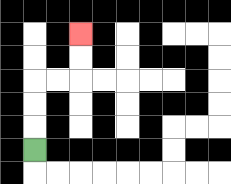{'start': '[1, 6]', 'end': '[3, 1]', 'path_directions': 'U,U,U,R,R,U,U', 'path_coordinates': '[[1, 6], [1, 5], [1, 4], [1, 3], [2, 3], [3, 3], [3, 2], [3, 1]]'}